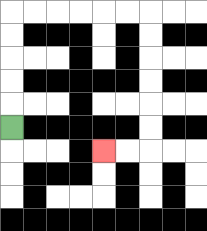{'start': '[0, 5]', 'end': '[4, 6]', 'path_directions': 'U,U,U,U,U,R,R,R,R,R,R,D,D,D,D,D,D,L,L', 'path_coordinates': '[[0, 5], [0, 4], [0, 3], [0, 2], [0, 1], [0, 0], [1, 0], [2, 0], [3, 0], [4, 0], [5, 0], [6, 0], [6, 1], [6, 2], [6, 3], [6, 4], [6, 5], [6, 6], [5, 6], [4, 6]]'}